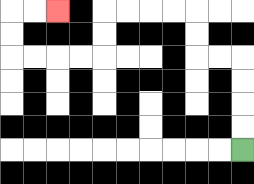{'start': '[10, 6]', 'end': '[2, 0]', 'path_directions': 'U,U,U,U,L,L,U,U,L,L,L,L,D,D,L,L,L,L,U,U,R,R', 'path_coordinates': '[[10, 6], [10, 5], [10, 4], [10, 3], [10, 2], [9, 2], [8, 2], [8, 1], [8, 0], [7, 0], [6, 0], [5, 0], [4, 0], [4, 1], [4, 2], [3, 2], [2, 2], [1, 2], [0, 2], [0, 1], [0, 0], [1, 0], [2, 0]]'}